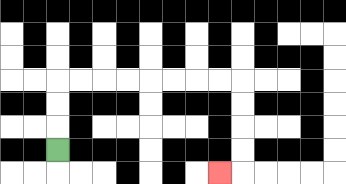{'start': '[2, 6]', 'end': '[9, 7]', 'path_directions': 'U,U,U,R,R,R,R,R,R,R,R,D,D,D,D,L', 'path_coordinates': '[[2, 6], [2, 5], [2, 4], [2, 3], [3, 3], [4, 3], [5, 3], [6, 3], [7, 3], [8, 3], [9, 3], [10, 3], [10, 4], [10, 5], [10, 6], [10, 7], [9, 7]]'}